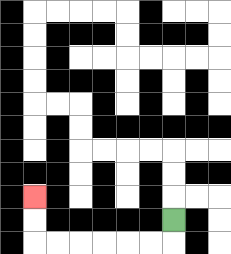{'start': '[7, 9]', 'end': '[1, 8]', 'path_directions': 'D,L,L,L,L,L,L,U,U', 'path_coordinates': '[[7, 9], [7, 10], [6, 10], [5, 10], [4, 10], [3, 10], [2, 10], [1, 10], [1, 9], [1, 8]]'}